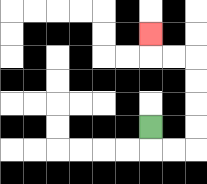{'start': '[6, 5]', 'end': '[6, 1]', 'path_directions': 'D,R,R,U,U,U,U,L,L,U', 'path_coordinates': '[[6, 5], [6, 6], [7, 6], [8, 6], [8, 5], [8, 4], [8, 3], [8, 2], [7, 2], [6, 2], [6, 1]]'}